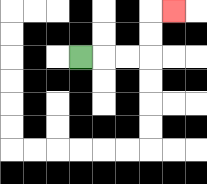{'start': '[3, 2]', 'end': '[7, 0]', 'path_directions': 'R,R,R,U,U,R', 'path_coordinates': '[[3, 2], [4, 2], [5, 2], [6, 2], [6, 1], [6, 0], [7, 0]]'}